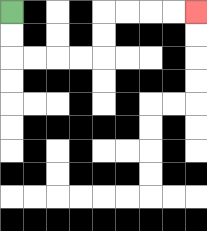{'start': '[0, 0]', 'end': '[8, 0]', 'path_directions': 'D,D,R,R,R,R,U,U,R,R,R,R', 'path_coordinates': '[[0, 0], [0, 1], [0, 2], [1, 2], [2, 2], [3, 2], [4, 2], [4, 1], [4, 0], [5, 0], [6, 0], [7, 0], [8, 0]]'}